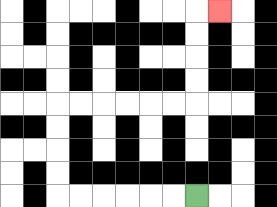{'start': '[8, 8]', 'end': '[9, 0]', 'path_directions': 'L,L,L,L,L,L,U,U,U,U,R,R,R,R,R,R,U,U,U,U,R', 'path_coordinates': '[[8, 8], [7, 8], [6, 8], [5, 8], [4, 8], [3, 8], [2, 8], [2, 7], [2, 6], [2, 5], [2, 4], [3, 4], [4, 4], [5, 4], [6, 4], [7, 4], [8, 4], [8, 3], [8, 2], [8, 1], [8, 0], [9, 0]]'}